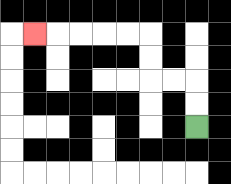{'start': '[8, 5]', 'end': '[1, 1]', 'path_directions': 'U,U,L,L,U,U,L,L,L,L,L', 'path_coordinates': '[[8, 5], [8, 4], [8, 3], [7, 3], [6, 3], [6, 2], [6, 1], [5, 1], [4, 1], [3, 1], [2, 1], [1, 1]]'}